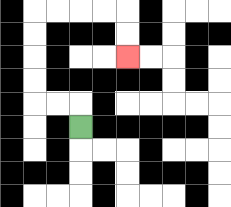{'start': '[3, 5]', 'end': '[5, 2]', 'path_directions': 'U,L,L,U,U,U,U,R,R,R,R,D,D', 'path_coordinates': '[[3, 5], [3, 4], [2, 4], [1, 4], [1, 3], [1, 2], [1, 1], [1, 0], [2, 0], [3, 0], [4, 0], [5, 0], [5, 1], [5, 2]]'}